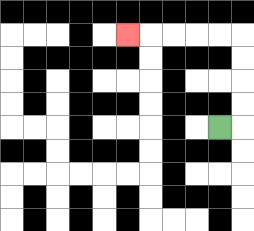{'start': '[9, 5]', 'end': '[5, 1]', 'path_directions': 'R,U,U,U,U,L,L,L,L,L', 'path_coordinates': '[[9, 5], [10, 5], [10, 4], [10, 3], [10, 2], [10, 1], [9, 1], [8, 1], [7, 1], [6, 1], [5, 1]]'}